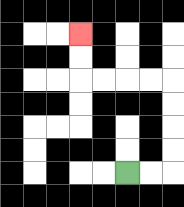{'start': '[5, 7]', 'end': '[3, 1]', 'path_directions': 'R,R,U,U,U,U,L,L,L,L,U,U', 'path_coordinates': '[[5, 7], [6, 7], [7, 7], [7, 6], [7, 5], [7, 4], [7, 3], [6, 3], [5, 3], [4, 3], [3, 3], [3, 2], [3, 1]]'}